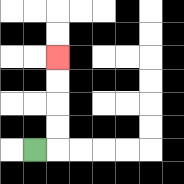{'start': '[1, 6]', 'end': '[2, 2]', 'path_directions': 'R,U,U,U,U', 'path_coordinates': '[[1, 6], [2, 6], [2, 5], [2, 4], [2, 3], [2, 2]]'}